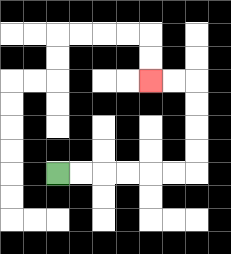{'start': '[2, 7]', 'end': '[6, 3]', 'path_directions': 'R,R,R,R,R,R,U,U,U,U,L,L', 'path_coordinates': '[[2, 7], [3, 7], [4, 7], [5, 7], [6, 7], [7, 7], [8, 7], [8, 6], [8, 5], [8, 4], [8, 3], [7, 3], [6, 3]]'}